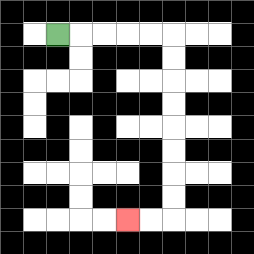{'start': '[2, 1]', 'end': '[5, 9]', 'path_directions': 'R,R,R,R,R,D,D,D,D,D,D,D,D,L,L', 'path_coordinates': '[[2, 1], [3, 1], [4, 1], [5, 1], [6, 1], [7, 1], [7, 2], [7, 3], [7, 4], [7, 5], [7, 6], [7, 7], [7, 8], [7, 9], [6, 9], [5, 9]]'}